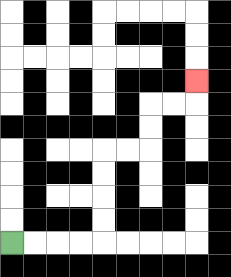{'start': '[0, 10]', 'end': '[8, 3]', 'path_directions': 'R,R,R,R,U,U,U,U,R,R,U,U,R,R,U', 'path_coordinates': '[[0, 10], [1, 10], [2, 10], [3, 10], [4, 10], [4, 9], [4, 8], [4, 7], [4, 6], [5, 6], [6, 6], [6, 5], [6, 4], [7, 4], [8, 4], [8, 3]]'}